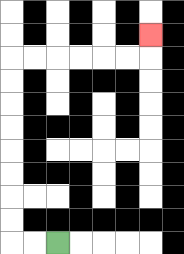{'start': '[2, 10]', 'end': '[6, 1]', 'path_directions': 'L,L,U,U,U,U,U,U,U,U,R,R,R,R,R,R,U', 'path_coordinates': '[[2, 10], [1, 10], [0, 10], [0, 9], [0, 8], [0, 7], [0, 6], [0, 5], [0, 4], [0, 3], [0, 2], [1, 2], [2, 2], [3, 2], [4, 2], [5, 2], [6, 2], [6, 1]]'}